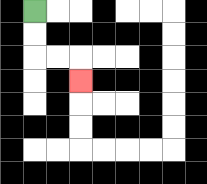{'start': '[1, 0]', 'end': '[3, 3]', 'path_directions': 'D,D,R,R,D', 'path_coordinates': '[[1, 0], [1, 1], [1, 2], [2, 2], [3, 2], [3, 3]]'}